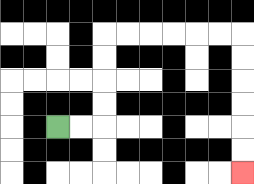{'start': '[2, 5]', 'end': '[10, 7]', 'path_directions': 'R,R,U,U,U,U,R,R,R,R,R,R,D,D,D,D,D,D', 'path_coordinates': '[[2, 5], [3, 5], [4, 5], [4, 4], [4, 3], [4, 2], [4, 1], [5, 1], [6, 1], [7, 1], [8, 1], [9, 1], [10, 1], [10, 2], [10, 3], [10, 4], [10, 5], [10, 6], [10, 7]]'}